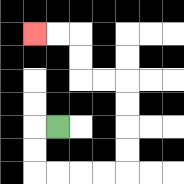{'start': '[2, 5]', 'end': '[1, 1]', 'path_directions': 'L,D,D,R,R,R,R,U,U,U,U,L,L,U,U,L,L', 'path_coordinates': '[[2, 5], [1, 5], [1, 6], [1, 7], [2, 7], [3, 7], [4, 7], [5, 7], [5, 6], [5, 5], [5, 4], [5, 3], [4, 3], [3, 3], [3, 2], [3, 1], [2, 1], [1, 1]]'}